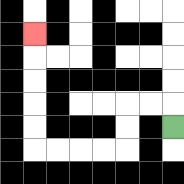{'start': '[7, 5]', 'end': '[1, 1]', 'path_directions': 'U,L,L,D,D,L,L,L,L,U,U,U,U,U', 'path_coordinates': '[[7, 5], [7, 4], [6, 4], [5, 4], [5, 5], [5, 6], [4, 6], [3, 6], [2, 6], [1, 6], [1, 5], [1, 4], [1, 3], [1, 2], [1, 1]]'}